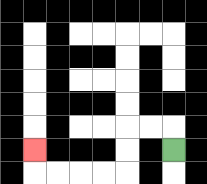{'start': '[7, 6]', 'end': '[1, 6]', 'path_directions': 'U,L,L,D,D,L,L,L,L,U', 'path_coordinates': '[[7, 6], [7, 5], [6, 5], [5, 5], [5, 6], [5, 7], [4, 7], [3, 7], [2, 7], [1, 7], [1, 6]]'}